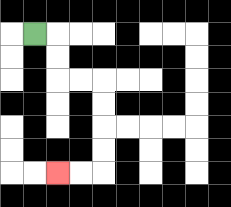{'start': '[1, 1]', 'end': '[2, 7]', 'path_directions': 'R,D,D,R,R,D,D,D,D,L,L', 'path_coordinates': '[[1, 1], [2, 1], [2, 2], [2, 3], [3, 3], [4, 3], [4, 4], [4, 5], [4, 6], [4, 7], [3, 7], [2, 7]]'}